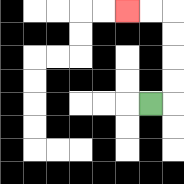{'start': '[6, 4]', 'end': '[5, 0]', 'path_directions': 'R,U,U,U,U,L,L', 'path_coordinates': '[[6, 4], [7, 4], [7, 3], [7, 2], [7, 1], [7, 0], [6, 0], [5, 0]]'}